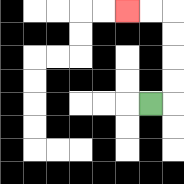{'start': '[6, 4]', 'end': '[5, 0]', 'path_directions': 'R,U,U,U,U,L,L', 'path_coordinates': '[[6, 4], [7, 4], [7, 3], [7, 2], [7, 1], [7, 0], [6, 0], [5, 0]]'}